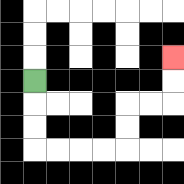{'start': '[1, 3]', 'end': '[7, 2]', 'path_directions': 'D,D,D,R,R,R,R,U,U,R,R,U,U', 'path_coordinates': '[[1, 3], [1, 4], [1, 5], [1, 6], [2, 6], [3, 6], [4, 6], [5, 6], [5, 5], [5, 4], [6, 4], [7, 4], [7, 3], [7, 2]]'}